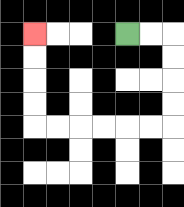{'start': '[5, 1]', 'end': '[1, 1]', 'path_directions': 'R,R,D,D,D,D,L,L,L,L,L,L,U,U,U,U', 'path_coordinates': '[[5, 1], [6, 1], [7, 1], [7, 2], [7, 3], [7, 4], [7, 5], [6, 5], [5, 5], [4, 5], [3, 5], [2, 5], [1, 5], [1, 4], [1, 3], [1, 2], [1, 1]]'}